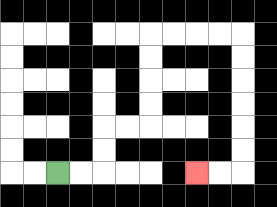{'start': '[2, 7]', 'end': '[8, 7]', 'path_directions': 'R,R,U,U,R,R,U,U,U,U,R,R,R,R,D,D,D,D,D,D,L,L', 'path_coordinates': '[[2, 7], [3, 7], [4, 7], [4, 6], [4, 5], [5, 5], [6, 5], [6, 4], [6, 3], [6, 2], [6, 1], [7, 1], [8, 1], [9, 1], [10, 1], [10, 2], [10, 3], [10, 4], [10, 5], [10, 6], [10, 7], [9, 7], [8, 7]]'}